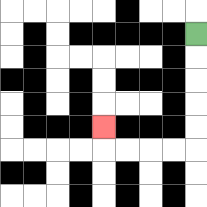{'start': '[8, 1]', 'end': '[4, 5]', 'path_directions': 'D,D,D,D,D,L,L,L,L,U', 'path_coordinates': '[[8, 1], [8, 2], [8, 3], [8, 4], [8, 5], [8, 6], [7, 6], [6, 6], [5, 6], [4, 6], [4, 5]]'}